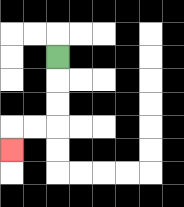{'start': '[2, 2]', 'end': '[0, 6]', 'path_directions': 'D,D,D,L,L,D', 'path_coordinates': '[[2, 2], [2, 3], [2, 4], [2, 5], [1, 5], [0, 5], [0, 6]]'}